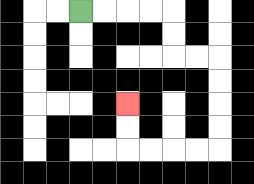{'start': '[3, 0]', 'end': '[5, 4]', 'path_directions': 'R,R,R,R,D,D,R,R,D,D,D,D,L,L,L,L,U,U', 'path_coordinates': '[[3, 0], [4, 0], [5, 0], [6, 0], [7, 0], [7, 1], [7, 2], [8, 2], [9, 2], [9, 3], [9, 4], [9, 5], [9, 6], [8, 6], [7, 6], [6, 6], [5, 6], [5, 5], [5, 4]]'}